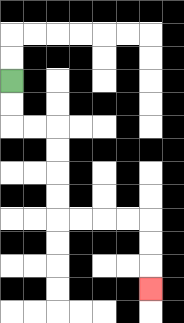{'start': '[0, 3]', 'end': '[6, 12]', 'path_directions': 'D,D,R,R,D,D,D,D,R,R,R,R,D,D,D', 'path_coordinates': '[[0, 3], [0, 4], [0, 5], [1, 5], [2, 5], [2, 6], [2, 7], [2, 8], [2, 9], [3, 9], [4, 9], [5, 9], [6, 9], [6, 10], [6, 11], [6, 12]]'}